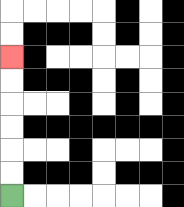{'start': '[0, 8]', 'end': '[0, 2]', 'path_directions': 'U,U,U,U,U,U', 'path_coordinates': '[[0, 8], [0, 7], [0, 6], [0, 5], [0, 4], [0, 3], [0, 2]]'}